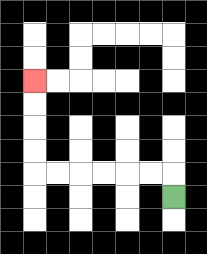{'start': '[7, 8]', 'end': '[1, 3]', 'path_directions': 'U,L,L,L,L,L,L,U,U,U,U', 'path_coordinates': '[[7, 8], [7, 7], [6, 7], [5, 7], [4, 7], [3, 7], [2, 7], [1, 7], [1, 6], [1, 5], [1, 4], [1, 3]]'}